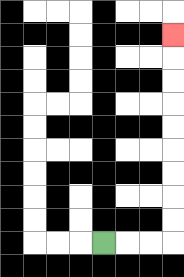{'start': '[4, 10]', 'end': '[7, 1]', 'path_directions': 'R,R,R,U,U,U,U,U,U,U,U,U', 'path_coordinates': '[[4, 10], [5, 10], [6, 10], [7, 10], [7, 9], [7, 8], [7, 7], [7, 6], [7, 5], [7, 4], [7, 3], [7, 2], [7, 1]]'}